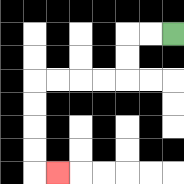{'start': '[7, 1]', 'end': '[2, 7]', 'path_directions': 'L,L,D,D,L,L,L,L,D,D,D,D,R', 'path_coordinates': '[[7, 1], [6, 1], [5, 1], [5, 2], [5, 3], [4, 3], [3, 3], [2, 3], [1, 3], [1, 4], [1, 5], [1, 6], [1, 7], [2, 7]]'}